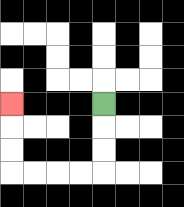{'start': '[4, 4]', 'end': '[0, 4]', 'path_directions': 'D,D,D,L,L,L,L,U,U,U', 'path_coordinates': '[[4, 4], [4, 5], [4, 6], [4, 7], [3, 7], [2, 7], [1, 7], [0, 7], [0, 6], [0, 5], [0, 4]]'}